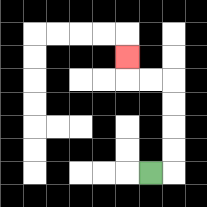{'start': '[6, 7]', 'end': '[5, 2]', 'path_directions': 'R,U,U,U,U,L,L,U', 'path_coordinates': '[[6, 7], [7, 7], [7, 6], [7, 5], [7, 4], [7, 3], [6, 3], [5, 3], [5, 2]]'}